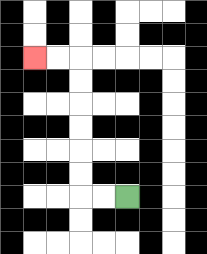{'start': '[5, 8]', 'end': '[1, 2]', 'path_directions': 'L,L,U,U,U,U,U,U,L,L', 'path_coordinates': '[[5, 8], [4, 8], [3, 8], [3, 7], [3, 6], [3, 5], [3, 4], [3, 3], [3, 2], [2, 2], [1, 2]]'}